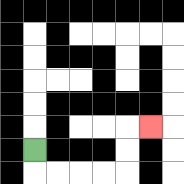{'start': '[1, 6]', 'end': '[6, 5]', 'path_directions': 'D,R,R,R,R,U,U,R', 'path_coordinates': '[[1, 6], [1, 7], [2, 7], [3, 7], [4, 7], [5, 7], [5, 6], [5, 5], [6, 5]]'}